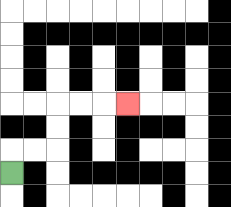{'start': '[0, 7]', 'end': '[5, 4]', 'path_directions': 'U,R,R,U,U,R,R,R', 'path_coordinates': '[[0, 7], [0, 6], [1, 6], [2, 6], [2, 5], [2, 4], [3, 4], [4, 4], [5, 4]]'}